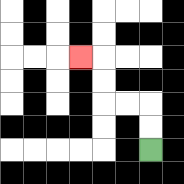{'start': '[6, 6]', 'end': '[3, 2]', 'path_directions': 'U,U,L,L,U,U,L', 'path_coordinates': '[[6, 6], [6, 5], [6, 4], [5, 4], [4, 4], [4, 3], [4, 2], [3, 2]]'}